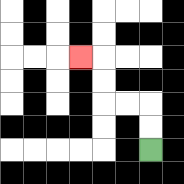{'start': '[6, 6]', 'end': '[3, 2]', 'path_directions': 'U,U,L,L,U,U,L', 'path_coordinates': '[[6, 6], [6, 5], [6, 4], [5, 4], [4, 4], [4, 3], [4, 2], [3, 2]]'}